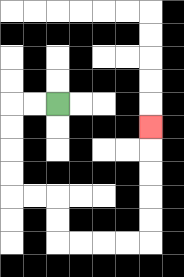{'start': '[2, 4]', 'end': '[6, 5]', 'path_directions': 'L,L,D,D,D,D,R,R,D,D,R,R,R,R,U,U,U,U,U', 'path_coordinates': '[[2, 4], [1, 4], [0, 4], [0, 5], [0, 6], [0, 7], [0, 8], [1, 8], [2, 8], [2, 9], [2, 10], [3, 10], [4, 10], [5, 10], [6, 10], [6, 9], [6, 8], [6, 7], [6, 6], [6, 5]]'}